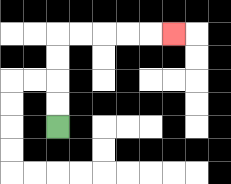{'start': '[2, 5]', 'end': '[7, 1]', 'path_directions': 'U,U,U,U,R,R,R,R,R', 'path_coordinates': '[[2, 5], [2, 4], [2, 3], [2, 2], [2, 1], [3, 1], [4, 1], [5, 1], [6, 1], [7, 1]]'}